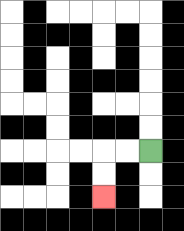{'start': '[6, 6]', 'end': '[4, 8]', 'path_directions': 'L,L,D,D', 'path_coordinates': '[[6, 6], [5, 6], [4, 6], [4, 7], [4, 8]]'}